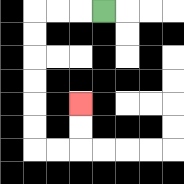{'start': '[4, 0]', 'end': '[3, 4]', 'path_directions': 'L,L,L,D,D,D,D,D,D,R,R,U,U', 'path_coordinates': '[[4, 0], [3, 0], [2, 0], [1, 0], [1, 1], [1, 2], [1, 3], [1, 4], [1, 5], [1, 6], [2, 6], [3, 6], [3, 5], [3, 4]]'}